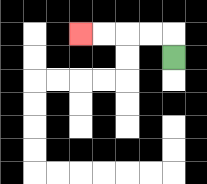{'start': '[7, 2]', 'end': '[3, 1]', 'path_directions': 'U,L,L,L,L', 'path_coordinates': '[[7, 2], [7, 1], [6, 1], [5, 1], [4, 1], [3, 1]]'}